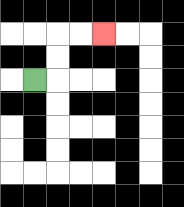{'start': '[1, 3]', 'end': '[4, 1]', 'path_directions': 'R,U,U,R,R', 'path_coordinates': '[[1, 3], [2, 3], [2, 2], [2, 1], [3, 1], [4, 1]]'}